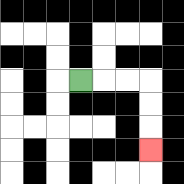{'start': '[3, 3]', 'end': '[6, 6]', 'path_directions': 'R,R,R,D,D,D', 'path_coordinates': '[[3, 3], [4, 3], [5, 3], [6, 3], [6, 4], [6, 5], [6, 6]]'}